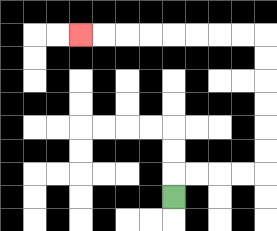{'start': '[7, 8]', 'end': '[3, 1]', 'path_directions': 'U,R,R,R,R,U,U,U,U,U,U,L,L,L,L,L,L,L,L', 'path_coordinates': '[[7, 8], [7, 7], [8, 7], [9, 7], [10, 7], [11, 7], [11, 6], [11, 5], [11, 4], [11, 3], [11, 2], [11, 1], [10, 1], [9, 1], [8, 1], [7, 1], [6, 1], [5, 1], [4, 1], [3, 1]]'}